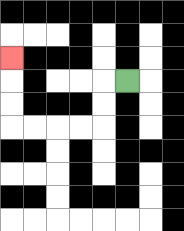{'start': '[5, 3]', 'end': '[0, 2]', 'path_directions': 'L,D,D,L,L,L,L,U,U,U', 'path_coordinates': '[[5, 3], [4, 3], [4, 4], [4, 5], [3, 5], [2, 5], [1, 5], [0, 5], [0, 4], [0, 3], [0, 2]]'}